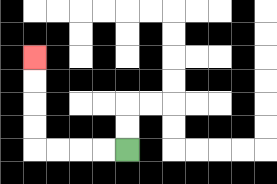{'start': '[5, 6]', 'end': '[1, 2]', 'path_directions': 'L,L,L,L,U,U,U,U', 'path_coordinates': '[[5, 6], [4, 6], [3, 6], [2, 6], [1, 6], [1, 5], [1, 4], [1, 3], [1, 2]]'}